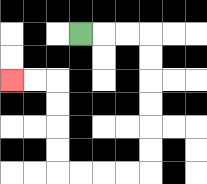{'start': '[3, 1]', 'end': '[0, 3]', 'path_directions': 'R,R,R,D,D,D,D,D,D,L,L,L,L,U,U,U,U,L,L', 'path_coordinates': '[[3, 1], [4, 1], [5, 1], [6, 1], [6, 2], [6, 3], [6, 4], [6, 5], [6, 6], [6, 7], [5, 7], [4, 7], [3, 7], [2, 7], [2, 6], [2, 5], [2, 4], [2, 3], [1, 3], [0, 3]]'}